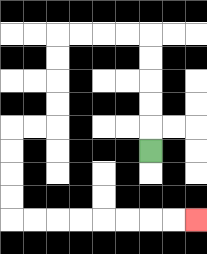{'start': '[6, 6]', 'end': '[8, 9]', 'path_directions': 'U,U,U,U,U,L,L,L,L,D,D,D,D,L,L,D,D,D,D,R,R,R,R,R,R,R,R', 'path_coordinates': '[[6, 6], [6, 5], [6, 4], [6, 3], [6, 2], [6, 1], [5, 1], [4, 1], [3, 1], [2, 1], [2, 2], [2, 3], [2, 4], [2, 5], [1, 5], [0, 5], [0, 6], [0, 7], [0, 8], [0, 9], [1, 9], [2, 9], [3, 9], [4, 9], [5, 9], [6, 9], [7, 9], [8, 9]]'}